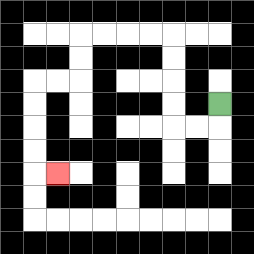{'start': '[9, 4]', 'end': '[2, 7]', 'path_directions': 'D,L,L,U,U,U,U,L,L,L,L,D,D,L,L,D,D,D,D,R', 'path_coordinates': '[[9, 4], [9, 5], [8, 5], [7, 5], [7, 4], [7, 3], [7, 2], [7, 1], [6, 1], [5, 1], [4, 1], [3, 1], [3, 2], [3, 3], [2, 3], [1, 3], [1, 4], [1, 5], [1, 6], [1, 7], [2, 7]]'}